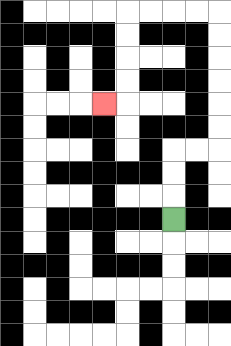{'start': '[7, 9]', 'end': '[4, 4]', 'path_directions': 'U,U,U,R,R,U,U,U,U,U,U,L,L,L,L,D,D,D,D,L', 'path_coordinates': '[[7, 9], [7, 8], [7, 7], [7, 6], [8, 6], [9, 6], [9, 5], [9, 4], [9, 3], [9, 2], [9, 1], [9, 0], [8, 0], [7, 0], [6, 0], [5, 0], [5, 1], [5, 2], [5, 3], [5, 4], [4, 4]]'}